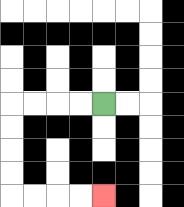{'start': '[4, 4]', 'end': '[4, 8]', 'path_directions': 'L,L,L,L,D,D,D,D,R,R,R,R', 'path_coordinates': '[[4, 4], [3, 4], [2, 4], [1, 4], [0, 4], [0, 5], [0, 6], [0, 7], [0, 8], [1, 8], [2, 8], [3, 8], [4, 8]]'}